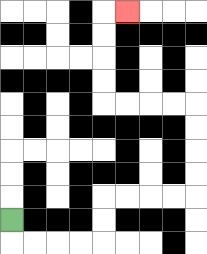{'start': '[0, 9]', 'end': '[5, 0]', 'path_directions': 'D,R,R,R,R,U,U,R,R,R,R,U,U,U,U,L,L,L,L,U,U,U,U,R', 'path_coordinates': '[[0, 9], [0, 10], [1, 10], [2, 10], [3, 10], [4, 10], [4, 9], [4, 8], [5, 8], [6, 8], [7, 8], [8, 8], [8, 7], [8, 6], [8, 5], [8, 4], [7, 4], [6, 4], [5, 4], [4, 4], [4, 3], [4, 2], [4, 1], [4, 0], [5, 0]]'}